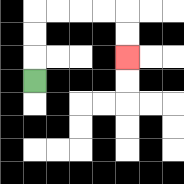{'start': '[1, 3]', 'end': '[5, 2]', 'path_directions': 'U,U,U,R,R,R,R,D,D', 'path_coordinates': '[[1, 3], [1, 2], [1, 1], [1, 0], [2, 0], [3, 0], [4, 0], [5, 0], [5, 1], [5, 2]]'}